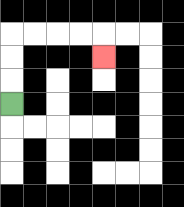{'start': '[0, 4]', 'end': '[4, 2]', 'path_directions': 'U,U,U,R,R,R,R,D', 'path_coordinates': '[[0, 4], [0, 3], [0, 2], [0, 1], [1, 1], [2, 1], [3, 1], [4, 1], [4, 2]]'}